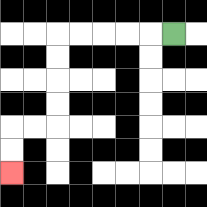{'start': '[7, 1]', 'end': '[0, 7]', 'path_directions': 'L,L,L,L,L,D,D,D,D,L,L,D,D', 'path_coordinates': '[[7, 1], [6, 1], [5, 1], [4, 1], [3, 1], [2, 1], [2, 2], [2, 3], [2, 4], [2, 5], [1, 5], [0, 5], [0, 6], [0, 7]]'}